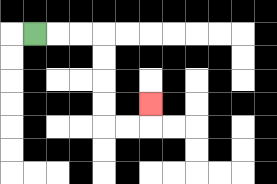{'start': '[1, 1]', 'end': '[6, 4]', 'path_directions': 'R,R,R,D,D,D,D,R,R,U', 'path_coordinates': '[[1, 1], [2, 1], [3, 1], [4, 1], [4, 2], [4, 3], [4, 4], [4, 5], [5, 5], [6, 5], [6, 4]]'}